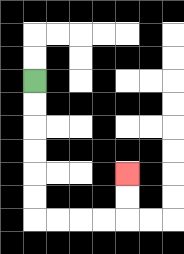{'start': '[1, 3]', 'end': '[5, 7]', 'path_directions': 'D,D,D,D,D,D,R,R,R,R,U,U', 'path_coordinates': '[[1, 3], [1, 4], [1, 5], [1, 6], [1, 7], [1, 8], [1, 9], [2, 9], [3, 9], [4, 9], [5, 9], [5, 8], [5, 7]]'}